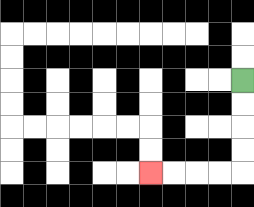{'start': '[10, 3]', 'end': '[6, 7]', 'path_directions': 'D,D,D,D,L,L,L,L', 'path_coordinates': '[[10, 3], [10, 4], [10, 5], [10, 6], [10, 7], [9, 7], [8, 7], [7, 7], [6, 7]]'}